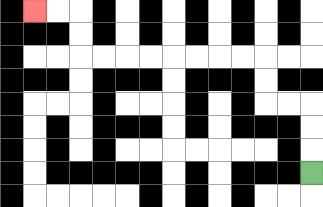{'start': '[13, 7]', 'end': '[1, 0]', 'path_directions': 'U,U,U,L,L,U,U,L,L,L,L,L,L,L,L,U,U,L,L', 'path_coordinates': '[[13, 7], [13, 6], [13, 5], [13, 4], [12, 4], [11, 4], [11, 3], [11, 2], [10, 2], [9, 2], [8, 2], [7, 2], [6, 2], [5, 2], [4, 2], [3, 2], [3, 1], [3, 0], [2, 0], [1, 0]]'}